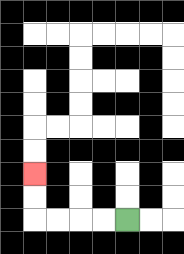{'start': '[5, 9]', 'end': '[1, 7]', 'path_directions': 'L,L,L,L,U,U', 'path_coordinates': '[[5, 9], [4, 9], [3, 9], [2, 9], [1, 9], [1, 8], [1, 7]]'}